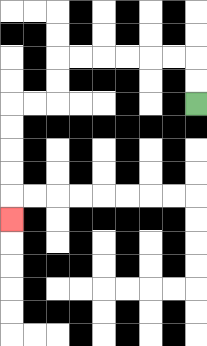{'start': '[8, 4]', 'end': '[0, 9]', 'path_directions': 'U,U,L,L,L,L,L,L,D,D,L,L,D,D,D,D,D', 'path_coordinates': '[[8, 4], [8, 3], [8, 2], [7, 2], [6, 2], [5, 2], [4, 2], [3, 2], [2, 2], [2, 3], [2, 4], [1, 4], [0, 4], [0, 5], [0, 6], [0, 7], [0, 8], [0, 9]]'}